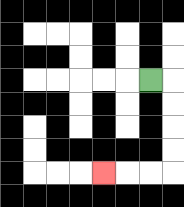{'start': '[6, 3]', 'end': '[4, 7]', 'path_directions': 'R,D,D,D,D,L,L,L', 'path_coordinates': '[[6, 3], [7, 3], [7, 4], [7, 5], [7, 6], [7, 7], [6, 7], [5, 7], [4, 7]]'}